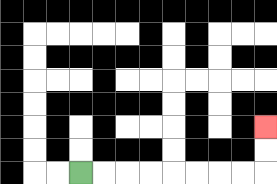{'start': '[3, 7]', 'end': '[11, 5]', 'path_directions': 'R,R,R,R,R,R,R,R,U,U', 'path_coordinates': '[[3, 7], [4, 7], [5, 7], [6, 7], [7, 7], [8, 7], [9, 7], [10, 7], [11, 7], [11, 6], [11, 5]]'}